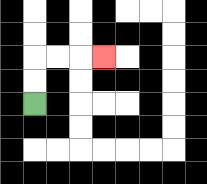{'start': '[1, 4]', 'end': '[4, 2]', 'path_directions': 'U,U,R,R,R', 'path_coordinates': '[[1, 4], [1, 3], [1, 2], [2, 2], [3, 2], [4, 2]]'}